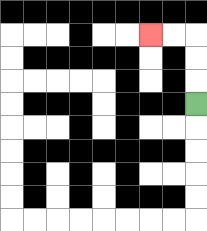{'start': '[8, 4]', 'end': '[6, 1]', 'path_directions': 'U,U,U,L,L', 'path_coordinates': '[[8, 4], [8, 3], [8, 2], [8, 1], [7, 1], [6, 1]]'}